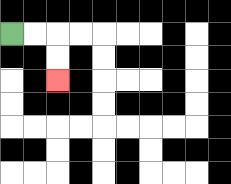{'start': '[0, 1]', 'end': '[2, 3]', 'path_directions': 'R,R,D,D', 'path_coordinates': '[[0, 1], [1, 1], [2, 1], [2, 2], [2, 3]]'}